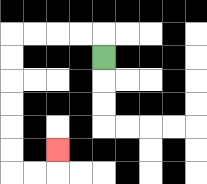{'start': '[4, 2]', 'end': '[2, 6]', 'path_directions': 'U,L,L,L,L,D,D,D,D,D,D,R,R,U', 'path_coordinates': '[[4, 2], [4, 1], [3, 1], [2, 1], [1, 1], [0, 1], [0, 2], [0, 3], [0, 4], [0, 5], [0, 6], [0, 7], [1, 7], [2, 7], [2, 6]]'}